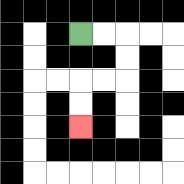{'start': '[3, 1]', 'end': '[3, 5]', 'path_directions': 'R,R,D,D,L,L,D,D', 'path_coordinates': '[[3, 1], [4, 1], [5, 1], [5, 2], [5, 3], [4, 3], [3, 3], [3, 4], [3, 5]]'}